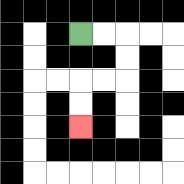{'start': '[3, 1]', 'end': '[3, 5]', 'path_directions': 'R,R,D,D,L,L,D,D', 'path_coordinates': '[[3, 1], [4, 1], [5, 1], [5, 2], [5, 3], [4, 3], [3, 3], [3, 4], [3, 5]]'}